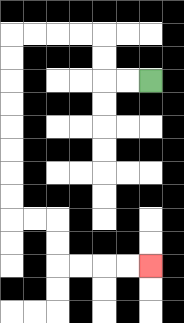{'start': '[6, 3]', 'end': '[6, 11]', 'path_directions': 'L,L,U,U,L,L,L,L,D,D,D,D,D,D,D,D,R,R,D,D,R,R,R,R', 'path_coordinates': '[[6, 3], [5, 3], [4, 3], [4, 2], [4, 1], [3, 1], [2, 1], [1, 1], [0, 1], [0, 2], [0, 3], [0, 4], [0, 5], [0, 6], [0, 7], [0, 8], [0, 9], [1, 9], [2, 9], [2, 10], [2, 11], [3, 11], [4, 11], [5, 11], [6, 11]]'}